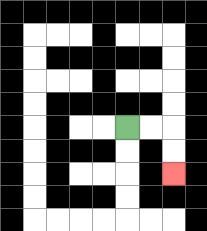{'start': '[5, 5]', 'end': '[7, 7]', 'path_directions': 'R,R,D,D', 'path_coordinates': '[[5, 5], [6, 5], [7, 5], [7, 6], [7, 7]]'}